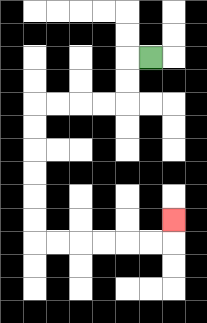{'start': '[6, 2]', 'end': '[7, 9]', 'path_directions': 'L,D,D,L,L,L,L,D,D,D,D,D,D,R,R,R,R,R,R,U', 'path_coordinates': '[[6, 2], [5, 2], [5, 3], [5, 4], [4, 4], [3, 4], [2, 4], [1, 4], [1, 5], [1, 6], [1, 7], [1, 8], [1, 9], [1, 10], [2, 10], [3, 10], [4, 10], [5, 10], [6, 10], [7, 10], [7, 9]]'}